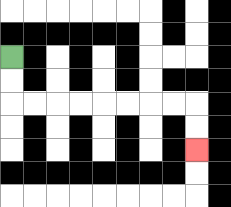{'start': '[0, 2]', 'end': '[8, 6]', 'path_directions': 'D,D,R,R,R,R,R,R,R,R,D,D', 'path_coordinates': '[[0, 2], [0, 3], [0, 4], [1, 4], [2, 4], [3, 4], [4, 4], [5, 4], [6, 4], [7, 4], [8, 4], [8, 5], [8, 6]]'}